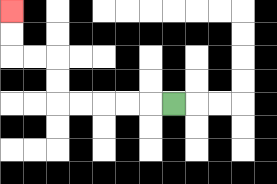{'start': '[7, 4]', 'end': '[0, 0]', 'path_directions': 'L,L,L,L,L,U,U,L,L,U,U', 'path_coordinates': '[[7, 4], [6, 4], [5, 4], [4, 4], [3, 4], [2, 4], [2, 3], [2, 2], [1, 2], [0, 2], [0, 1], [0, 0]]'}